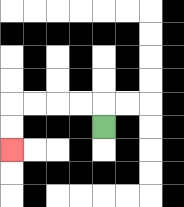{'start': '[4, 5]', 'end': '[0, 6]', 'path_directions': 'U,L,L,L,L,D,D', 'path_coordinates': '[[4, 5], [4, 4], [3, 4], [2, 4], [1, 4], [0, 4], [0, 5], [0, 6]]'}